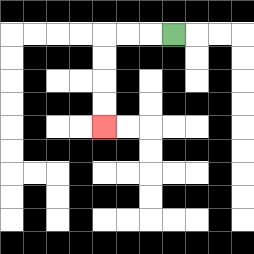{'start': '[7, 1]', 'end': '[4, 5]', 'path_directions': 'L,L,L,D,D,D,D', 'path_coordinates': '[[7, 1], [6, 1], [5, 1], [4, 1], [4, 2], [4, 3], [4, 4], [4, 5]]'}